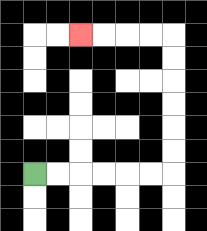{'start': '[1, 7]', 'end': '[3, 1]', 'path_directions': 'R,R,R,R,R,R,U,U,U,U,U,U,L,L,L,L', 'path_coordinates': '[[1, 7], [2, 7], [3, 7], [4, 7], [5, 7], [6, 7], [7, 7], [7, 6], [7, 5], [7, 4], [7, 3], [7, 2], [7, 1], [6, 1], [5, 1], [4, 1], [3, 1]]'}